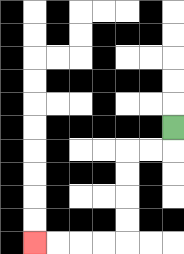{'start': '[7, 5]', 'end': '[1, 10]', 'path_directions': 'D,L,L,D,D,D,D,L,L,L,L', 'path_coordinates': '[[7, 5], [7, 6], [6, 6], [5, 6], [5, 7], [5, 8], [5, 9], [5, 10], [4, 10], [3, 10], [2, 10], [1, 10]]'}